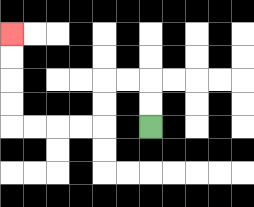{'start': '[6, 5]', 'end': '[0, 1]', 'path_directions': 'U,U,L,L,D,D,L,L,L,L,U,U,U,U', 'path_coordinates': '[[6, 5], [6, 4], [6, 3], [5, 3], [4, 3], [4, 4], [4, 5], [3, 5], [2, 5], [1, 5], [0, 5], [0, 4], [0, 3], [0, 2], [0, 1]]'}